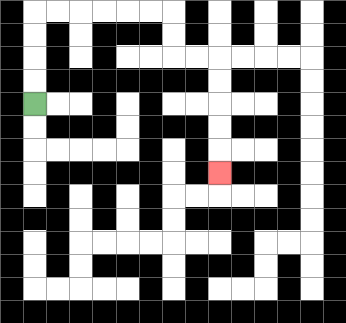{'start': '[1, 4]', 'end': '[9, 7]', 'path_directions': 'U,U,U,U,R,R,R,R,R,R,D,D,R,R,D,D,D,D,D', 'path_coordinates': '[[1, 4], [1, 3], [1, 2], [1, 1], [1, 0], [2, 0], [3, 0], [4, 0], [5, 0], [6, 0], [7, 0], [7, 1], [7, 2], [8, 2], [9, 2], [9, 3], [9, 4], [9, 5], [9, 6], [9, 7]]'}